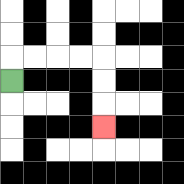{'start': '[0, 3]', 'end': '[4, 5]', 'path_directions': 'U,R,R,R,R,D,D,D', 'path_coordinates': '[[0, 3], [0, 2], [1, 2], [2, 2], [3, 2], [4, 2], [4, 3], [4, 4], [4, 5]]'}